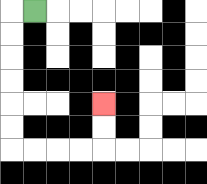{'start': '[1, 0]', 'end': '[4, 4]', 'path_directions': 'L,D,D,D,D,D,D,R,R,R,R,U,U', 'path_coordinates': '[[1, 0], [0, 0], [0, 1], [0, 2], [0, 3], [0, 4], [0, 5], [0, 6], [1, 6], [2, 6], [3, 6], [4, 6], [4, 5], [4, 4]]'}